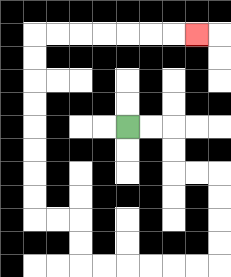{'start': '[5, 5]', 'end': '[8, 1]', 'path_directions': 'R,R,D,D,R,R,D,D,D,D,L,L,L,L,L,L,U,U,L,L,U,U,U,U,U,U,U,U,R,R,R,R,R,R,R', 'path_coordinates': '[[5, 5], [6, 5], [7, 5], [7, 6], [7, 7], [8, 7], [9, 7], [9, 8], [9, 9], [9, 10], [9, 11], [8, 11], [7, 11], [6, 11], [5, 11], [4, 11], [3, 11], [3, 10], [3, 9], [2, 9], [1, 9], [1, 8], [1, 7], [1, 6], [1, 5], [1, 4], [1, 3], [1, 2], [1, 1], [2, 1], [3, 1], [4, 1], [5, 1], [6, 1], [7, 1], [8, 1]]'}